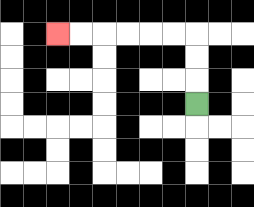{'start': '[8, 4]', 'end': '[2, 1]', 'path_directions': 'U,U,U,L,L,L,L,L,L', 'path_coordinates': '[[8, 4], [8, 3], [8, 2], [8, 1], [7, 1], [6, 1], [5, 1], [4, 1], [3, 1], [2, 1]]'}